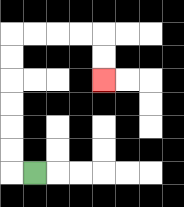{'start': '[1, 7]', 'end': '[4, 3]', 'path_directions': 'L,U,U,U,U,U,U,R,R,R,R,D,D', 'path_coordinates': '[[1, 7], [0, 7], [0, 6], [0, 5], [0, 4], [0, 3], [0, 2], [0, 1], [1, 1], [2, 1], [3, 1], [4, 1], [4, 2], [4, 3]]'}